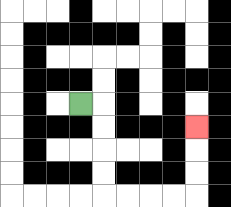{'start': '[3, 4]', 'end': '[8, 5]', 'path_directions': 'R,D,D,D,D,R,R,R,R,U,U,U', 'path_coordinates': '[[3, 4], [4, 4], [4, 5], [4, 6], [4, 7], [4, 8], [5, 8], [6, 8], [7, 8], [8, 8], [8, 7], [8, 6], [8, 5]]'}